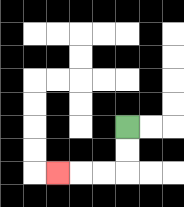{'start': '[5, 5]', 'end': '[2, 7]', 'path_directions': 'D,D,L,L,L', 'path_coordinates': '[[5, 5], [5, 6], [5, 7], [4, 7], [3, 7], [2, 7]]'}